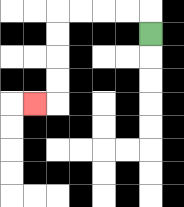{'start': '[6, 1]', 'end': '[1, 4]', 'path_directions': 'U,L,L,L,L,D,D,D,D,L', 'path_coordinates': '[[6, 1], [6, 0], [5, 0], [4, 0], [3, 0], [2, 0], [2, 1], [2, 2], [2, 3], [2, 4], [1, 4]]'}